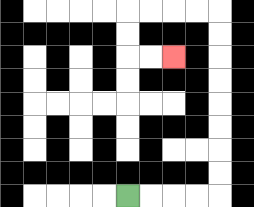{'start': '[5, 8]', 'end': '[7, 2]', 'path_directions': 'R,R,R,R,U,U,U,U,U,U,U,U,L,L,L,L,D,D,R,R', 'path_coordinates': '[[5, 8], [6, 8], [7, 8], [8, 8], [9, 8], [9, 7], [9, 6], [9, 5], [9, 4], [9, 3], [9, 2], [9, 1], [9, 0], [8, 0], [7, 0], [6, 0], [5, 0], [5, 1], [5, 2], [6, 2], [7, 2]]'}